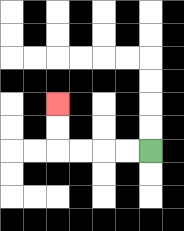{'start': '[6, 6]', 'end': '[2, 4]', 'path_directions': 'L,L,L,L,U,U', 'path_coordinates': '[[6, 6], [5, 6], [4, 6], [3, 6], [2, 6], [2, 5], [2, 4]]'}